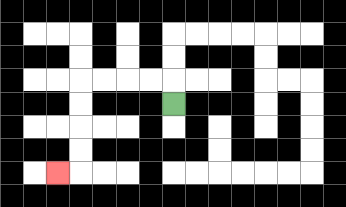{'start': '[7, 4]', 'end': '[2, 7]', 'path_directions': 'U,L,L,L,L,D,D,D,D,L', 'path_coordinates': '[[7, 4], [7, 3], [6, 3], [5, 3], [4, 3], [3, 3], [3, 4], [3, 5], [3, 6], [3, 7], [2, 7]]'}